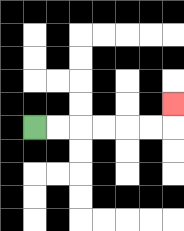{'start': '[1, 5]', 'end': '[7, 4]', 'path_directions': 'R,R,R,R,R,R,U', 'path_coordinates': '[[1, 5], [2, 5], [3, 5], [4, 5], [5, 5], [6, 5], [7, 5], [7, 4]]'}